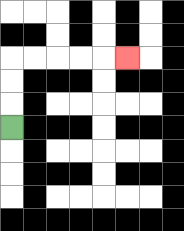{'start': '[0, 5]', 'end': '[5, 2]', 'path_directions': 'U,U,U,R,R,R,R,R', 'path_coordinates': '[[0, 5], [0, 4], [0, 3], [0, 2], [1, 2], [2, 2], [3, 2], [4, 2], [5, 2]]'}